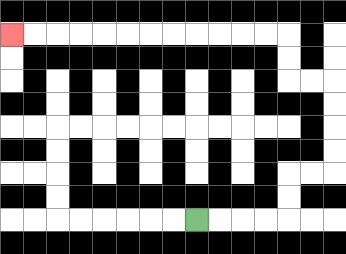{'start': '[8, 9]', 'end': '[0, 1]', 'path_directions': 'R,R,R,R,U,U,R,R,U,U,U,U,L,L,U,U,L,L,L,L,L,L,L,L,L,L,L,L', 'path_coordinates': '[[8, 9], [9, 9], [10, 9], [11, 9], [12, 9], [12, 8], [12, 7], [13, 7], [14, 7], [14, 6], [14, 5], [14, 4], [14, 3], [13, 3], [12, 3], [12, 2], [12, 1], [11, 1], [10, 1], [9, 1], [8, 1], [7, 1], [6, 1], [5, 1], [4, 1], [3, 1], [2, 1], [1, 1], [0, 1]]'}